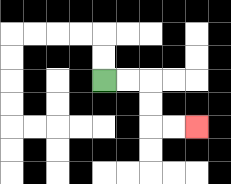{'start': '[4, 3]', 'end': '[8, 5]', 'path_directions': 'R,R,D,D,R,R', 'path_coordinates': '[[4, 3], [5, 3], [6, 3], [6, 4], [6, 5], [7, 5], [8, 5]]'}